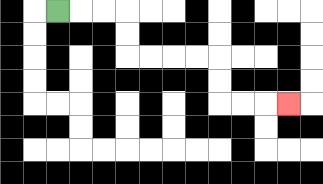{'start': '[2, 0]', 'end': '[12, 4]', 'path_directions': 'R,R,R,D,D,R,R,R,R,D,D,R,R,R', 'path_coordinates': '[[2, 0], [3, 0], [4, 0], [5, 0], [5, 1], [5, 2], [6, 2], [7, 2], [8, 2], [9, 2], [9, 3], [9, 4], [10, 4], [11, 4], [12, 4]]'}